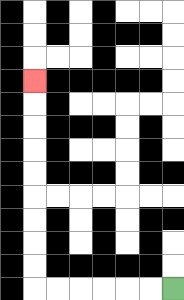{'start': '[7, 12]', 'end': '[1, 3]', 'path_directions': 'L,L,L,L,L,L,U,U,U,U,U,U,U,U,U', 'path_coordinates': '[[7, 12], [6, 12], [5, 12], [4, 12], [3, 12], [2, 12], [1, 12], [1, 11], [1, 10], [1, 9], [1, 8], [1, 7], [1, 6], [1, 5], [1, 4], [1, 3]]'}